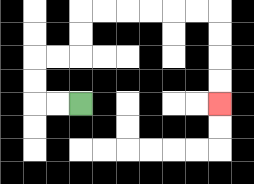{'start': '[3, 4]', 'end': '[9, 4]', 'path_directions': 'L,L,U,U,R,R,U,U,R,R,R,R,R,R,D,D,D,D', 'path_coordinates': '[[3, 4], [2, 4], [1, 4], [1, 3], [1, 2], [2, 2], [3, 2], [3, 1], [3, 0], [4, 0], [5, 0], [6, 0], [7, 0], [8, 0], [9, 0], [9, 1], [9, 2], [9, 3], [9, 4]]'}